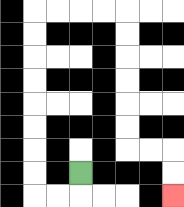{'start': '[3, 7]', 'end': '[7, 8]', 'path_directions': 'D,L,L,U,U,U,U,U,U,U,U,R,R,R,R,D,D,D,D,D,D,R,R,D,D', 'path_coordinates': '[[3, 7], [3, 8], [2, 8], [1, 8], [1, 7], [1, 6], [1, 5], [1, 4], [1, 3], [1, 2], [1, 1], [1, 0], [2, 0], [3, 0], [4, 0], [5, 0], [5, 1], [5, 2], [5, 3], [5, 4], [5, 5], [5, 6], [6, 6], [7, 6], [7, 7], [7, 8]]'}